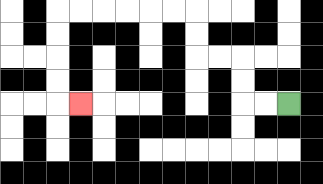{'start': '[12, 4]', 'end': '[3, 4]', 'path_directions': 'L,L,U,U,L,L,U,U,L,L,L,L,L,L,D,D,D,D,R', 'path_coordinates': '[[12, 4], [11, 4], [10, 4], [10, 3], [10, 2], [9, 2], [8, 2], [8, 1], [8, 0], [7, 0], [6, 0], [5, 0], [4, 0], [3, 0], [2, 0], [2, 1], [2, 2], [2, 3], [2, 4], [3, 4]]'}